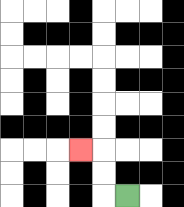{'start': '[5, 8]', 'end': '[3, 6]', 'path_directions': 'L,U,U,L', 'path_coordinates': '[[5, 8], [4, 8], [4, 7], [4, 6], [3, 6]]'}